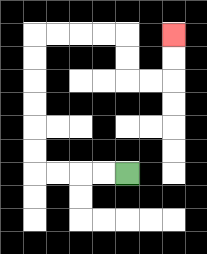{'start': '[5, 7]', 'end': '[7, 1]', 'path_directions': 'L,L,L,L,U,U,U,U,U,U,R,R,R,R,D,D,R,R,U,U', 'path_coordinates': '[[5, 7], [4, 7], [3, 7], [2, 7], [1, 7], [1, 6], [1, 5], [1, 4], [1, 3], [1, 2], [1, 1], [2, 1], [3, 1], [4, 1], [5, 1], [5, 2], [5, 3], [6, 3], [7, 3], [7, 2], [7, 1]]'}